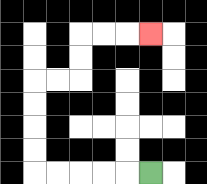{'start': '[6, 7]', 'end': '[6, 1]', 'path_directions': 'L,L,L,L,L,U,U,U,U,R,R,U,U,R,R,R', 'path_coordinates': '[[6, 7], [5, 7], [4, 7], [3, 7], [2, 7], [1, 7], [1, 6], [1, 5], [1, 4], [1, 3], [2, 3], [3, 3], [3, 2], [3, 1], [4, 1], [5, 1], [6, 1]]'}